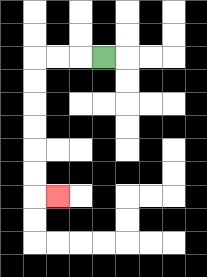{'start': '[4, 2]', 'end': '[2, 8]', 'path_directions': 'L,L,L,D,D,D,D,D,D,R', 'path_coordinates': '[[4, 2], [3, 2], [2, 2], [1, 2], [1, 3], [1, 4], [1, 5], [1, 6], [1, 7], [1, 8], [2, 8]]'}